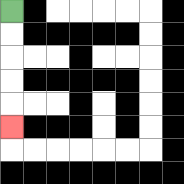{'start': '[0, 0]', 'end': '[0, 5]', 'path_directions': 'D,D,D,D,D', 'path_coordinates': '[[0, 0], [0, 1], [0, 2], [0, 3], [0, 4], [0, 5]]'}